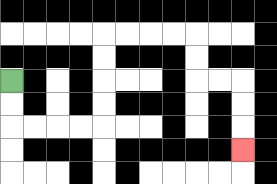{'start': '[0, 3]', 'end': '[10, 6]', 'path_directions': 'D,D,R,R,R,R,U,U,U,U,R,R,R,R,D,D,R,R,D,D,D', 'path_coordinates': '[[0, 3], [0, 4], [0, 5], [1, 5], [2, 5], [3, 5], [4, 5], [4, 4], [4, 3], [4, 2], [4, 1], [5, 1], [6, 1], [7, 1], [8, 1], [8, 2], [8, 3], [9, 3], [10, 3], [10, 4], [10, 5], [10, 6]]'}